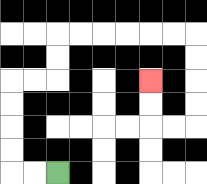{'start': '[2, 7]', 'end': '[6, 3]', 'path_directions': 'L,L,U,U,U,U,R,R,U,U,R,R,R,R,R,R,D,D,D,D,L,L,U,U', 'path_coordinates': '[[2, 7], [1, 7], [0, 7], [0, 6], [0, 5], [0, 4], [0, 3], [1, 3], [2, 3], [2, 2], [2, 1], [3, 1], [4, 1], [5, 1], [6, 1], [7, 1], [8, 1], [8, 2], [8, 3], [8, 4], [8, 5], [7, 5], [6, 5], [6, 4], [6, 3]]'}